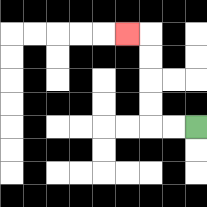{'start': '[8, 5]', 'end': '[5, 1]', 'path_directions': 'L,L,U,U,U,U,L', 'path_coordinates': '[[8, 5], [7, 5], [6, 5], [6, 4], [6, 3], [6, 2], [6, 1], [5, 1]]'}